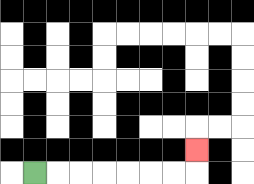{'start': '[1, 7]', 'end': '[8, 6]', 'path_directions': 'R,R,R,R,R,R,R,U', 'path_coordinates': '[[1, 7], [2, 7], [3, 7], [4, 7], [5, 7], [6, 7], [7, 7], [8, 7], [8, 6]]'}